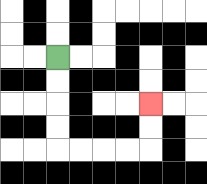{'start': '[2, 2]', 'end': '[6, 4]', 'path_directions': 'D,D,D,D,R,R,R,R,U,U', 'path_coordinates': '[[2, 2], [2, 3], [2, 4], [2, 5], [2, 6], [3, 6], [4, 6], [5, 6], [6, 6], [6, 5], [6, 4]]'}